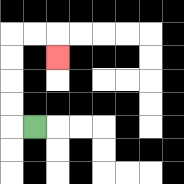{'start': '[1, 5]', 'end': '[2, 2]', 'path_directions': 'L,U,U,U,U,R,R,D', 'path_coordinates': '[[1, 5], [0, 5], [0, 4], [0, 3], [0, 2], [0, 1], [1, 1], [2, 1], [2, 2]]'}